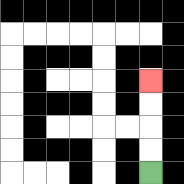{'start': '[6, 7]', 'end': '[6, 3]', 'path_directions': 'U,U,U,U', 'path_coordinates': '[[6, 7], [6, 6], [6, 5], [6, 4], [6, 3]]'}